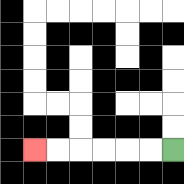{'start': '[7, 6]', 'end': '[1, 6]', 'path_directions': 'L,L,L,L,L,L', 'path_coordinates': '[[7, 6], [6, 6], [5, 6], [4, 6], [3, 6], [2, 6], [1, 6]]'}